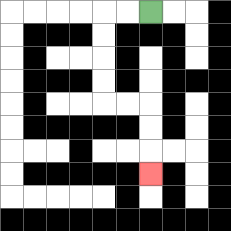{'start': '[6, 0]', 'end': '[6, 7]', 'path_directions': 'L,L,D,D,D,D,R,R,D,D,D', 'path_coordinates': '[[6, 0], [5, 0], [4, 0], [4, 1], [4, 2], [4, 3], [4, 4], [5, 4], [6, 4], [6, 5], [6, 6], [6, 7]]'}